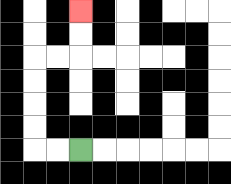{'start': '[3, 6]', 'end': '[3, 0]', 'path_directions': 'L,L,U,U,U,U,R,R,U,U', 'path_coordinates': '[[3, 6], [2, 6], [1, 6], [1, 5], [1, 4], [1, 3], [1, 2], [2, 2], [3, 2], [3, 1], [3, 0]]'}